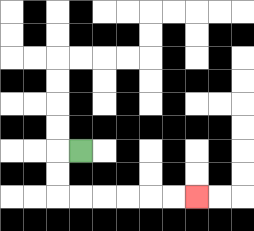{'start': '[3, 6]', 'end': '[8, 8]', 'path_directions': 'L,D,D,R,R,R,R,R,R', 'path_coordinates': '[[3, 6], [2, 6], [2, 7], [2, 8], [3, 8], [4, 8], [5, 8], [6, 8], [7, 8], [8, 8]]'}